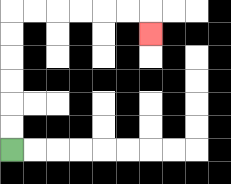{'start': '[0, 6]', 'end': '[6, 1]', 'path_directions': 'U,U,U,U,U,U,R,R,R,R,R,R,D', 'path_coordinates': '[[0, 6], [0, 5], [0, 4], [0, 3], [0, 2], [0, 1], [0, 0], [1, 0], [2, 0], [3, 0], [4, 0], [5, 0], [6, 0], [6, 1]]'}